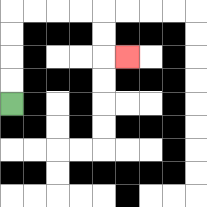{'start': '[0, 4]', 'end': '[5, 2]', 'path_directions': 'U,U,U,U,R,R,R,R,D,D,R', 'path_coordinates': '[[0, 4], [0, 3], [0, 2], [0, 1], [0, 0], [1, 0], [2, 0], [3, 0], [4, 0], [4, 1], [4, 2], [5, 2]]'}